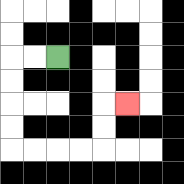{'start': '[2, 2]', 'end': '[5, 4]', 'path_directions': 'L,L,D,D,D,D,R,R,R,R,U,U,R', 'path_coordinates': '[[2, 2], [1, 2], [0, 2], [0, 3], [0, 4], [0, 5], [0, 6], [1, 6], [2, 6], [3, 6], [4, 6], [4, 5], [4, 4], [5, 4]]'}